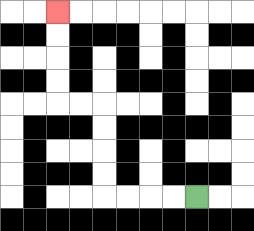{'start': '[8, 8]', 'end': '[2, 0]', 'path_directions': 'L,L,L,L,U,U,U,U,L,L,U,U,U,U', 'path_coordinates': '[[8, 8], [7, 8], [6, 8], [5, 8], [4, 8], [4, 7], [4, 6], [4, 5], [4, 4], [3, 4], [2, 4], [2, 3], [2, 2], [2, 1], [2, 0]]'}